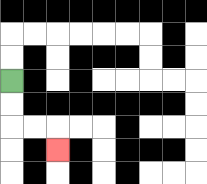{'start': '[0, 3]', 'end': '[2, 6]', 'path_directions': 'D,D,R,R,D', 'path_coordinates': '[[0, 3], [0, 4], [0, 5], [1, 5], [2, 5], [2, 6]]'}